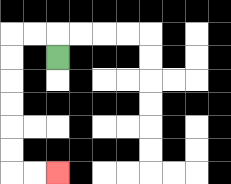{'start': '[2, 2]', 'end': '[2, 7]', 'path_directions': 'U,L,L,D,D,D,D,D,D,R,R', 'path_coordinates': '[[2, 2], [2, 1], [1, 1], [0, 1], [0, 2], [0, 3], [0, 4], [0, 5], [0, 6], [0, 7], [1, 7], [2, 7]]'}